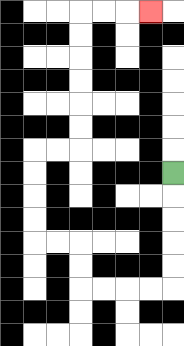{'start': '[7, 7]', 'end': '[6, 0]', 'path_directions': 'D,D,D,D,D,L,L,L,L,U,U,L,L,U,U,U,U,R,R,U,U,U,U,U,U,R,R,R', 'path_coordinates': '[[7, 7], [7, 8], [7, 9], [7, 10], [7, 11], [7, 12], [6, 12], [5, 12], [4, 12], [3, 12], [3, 11], [3, 10], [2, 10], [1, 10], [1, 9], [1, 8], [1, 7], [1, 6], [2, 6], [3, 6], [3, 5], [3, 4], [3, 3], [3, 2], [3, 1], [3, 0], [4, 0], [5, 0], [6, 0]]'}